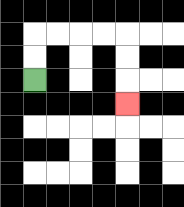{'start': '[1, 3]', 'end': '[5, 4]', 'path_directions': 'U,U,R,R,R,R,D,D,D', 'path_coordinates': '[[1, 3], [1, 2], [1, 1], [2, 1], [3, 1], [4, 1], [5, 1], [5, 2], [5, 3], [5, 4]]'}